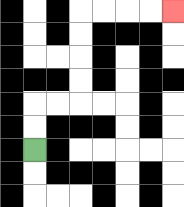{'start': '[1, 6]', 'end': '[7, 0]', 'path_directions': 'U,U,R,R,U,U,U,U,R,R,R,R', 'path_coordinates': '[[1, 6], [1, 5], [1, 4], [2, 4], [3, 4], [3, 3], [3, 2], [3, 1], [3, 0], [4, 0], [5, 0], [6, 0], [7, 0]]'}